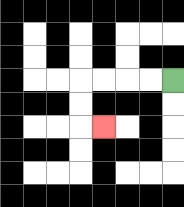{'start': '[7, 3]', 'end': '[4, 5]', 'path_directions': 'L,L,L,L,D,D,R', 'path_coordinates': '[[7, 3], [6, 3], [5, 3], [4, 3], [3, 3], [3, 4], [3, 5], [4, 5]]'}